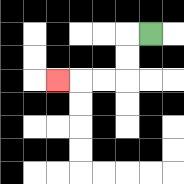{'start': '[6, 1]', 'end': '[2, 3]', 'path_directions': 'L,D,D,L,L,L', 'path_coordinates': '[[6, 1], [5, 1], [5, 2], [5, 3], [4, 3], [3, 3], [2, 3]]'}